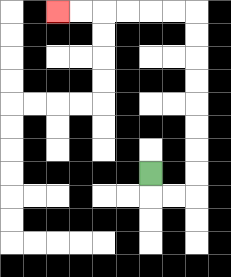{'start': '[6, 7]', 'end': '[2, 0]', 'path_directions': 'D,R,R,U,U,U,U,U,U,U,U,L,L,L,L,L,L', 'path_coordinates': '[[6, 7], [6, 8], [7, 8], [8, 8], [8, 7], [8, 6], [8, 5], [8, 4], [8, 3], [8, 2], [8, 1], [8, 0], [7, 0], [6, 0], [5, 0], [4, 0], [3, 0], [2, 0]]'}